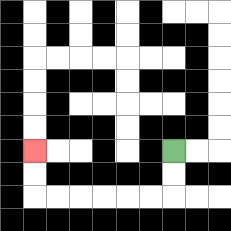{'start': '[7, 6]', 'end': '[1, 6]', 'path_directions': 'D,D,L,L,L,L,L,L,U,U', 'path_coordinates': '[[7, 6], [7, 7], [7, 8], [6, 8], [5, 8], [4, 8], [3, 8], [2, 8], [1, 8], [1, 7], [1, 6]]'}